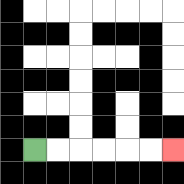{'start': '[1, 6]', 'end': '[7, 6]', 'path_directions': 'R,R,R,R,R,R', 'path_coordinates': '[[1, 6], [2, 6], [3, 6], [4, 6], [5, 6], [6, 6], [7, 6]]'}